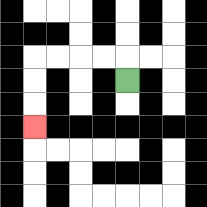{'start': '[5, 3]', 'end': '[1, 5]', 'path_directions': 'U,L,L,L,L,D,D,D', 'path_coordinates': '[[5, 3], [5, 2], [4, 2], [3, 2], [2, 2], [1, 2], [1, 3], [1, 4], [1, 5]]'}